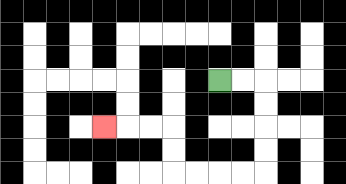{'start': '[9, 3]', 'end': '[4, 5]', 'path_directions': 'R,R,D,D,D,D,L,L,L,L,U,U,L,L,L', 'path_coordinates': '[[9, 3], [10, 3], [11, 3], [11, 4], [11, 5], [11, 6], [11, 7], [10, 7], [9, 7], [8, 7], [7, 7], [7, 6], [7, 5], [6, 5], [5, 5], [4, 5]]'}